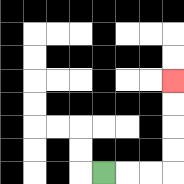{'start': '[4, 7]', 'end': '[7, 3]', 'path_directions': 'R,R,R,U,U,U,U', 'path_coordinates': '[[4, 7], [5, 7], [6, 7], [7, 7], [7, 6], [7, 5], [7, 4], [7, 3]]'}